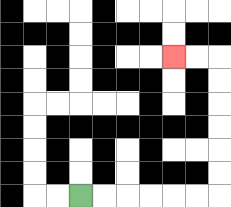{'start': '[3, 8]', 'end': '[7, 2]', 'path_directions': 'R,R,R,R,R,R,U,U,U,U,U,U,L,L', 'path_coordinates': '[[3, 8], [4, 8], [5, 8], [6, 8], [7, 8], [8, 8], [9, 8], [9, 7], [9, 6], [9, 5], [9, 4], [9, 3], [9, 2], [8, 2], [7, 2]]'}